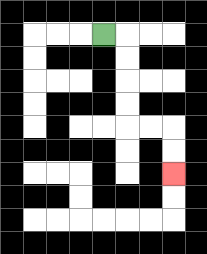{'start': '[4, 1]', 'end': '[7, 7]', 'path_directions': 'R,D,D,D,D,R,R,D,D', 'path_coordinates': '[[4, 1], [5, 1], [5, 2], [5, 3], [5, 4], [5, 5], [6, 5], [7, 5], [7, 6], [7, 7]]'}